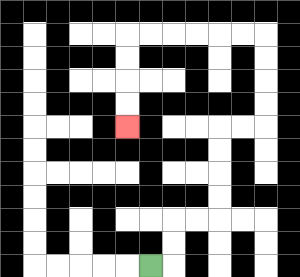{'start': '[6, 11]', 'end': '[5, 5]', 'path_directions': 'R,U,U,R,R,U,U,U,U,R,R,U,U,U,U,L,L,L,L,L,L,D,D,D,D', 'path_coordinates': '[[6, 11], [7, 11], [7, 10], [7, 9], [8, 9], [9, 9], [9, 8], [9, 7], [9, 6], [9, 5], [10, 5], [11, 5], [11, 4], [11, 3], [11, 2], [11, 1], [10, 1], [9, 1], [8, 1], [7, 1], [6, 1], [5, 1], [5, 2], [5, 3], [5, 4], [5, 5]]'}